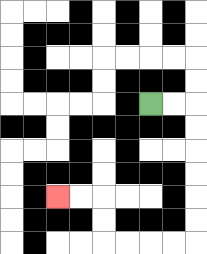{'start': '[6, 4]', 'end': '[2, 8]', 'path_directions': 'R,R,D,D,D,D,D,D,L,L,L,L,U,U,L,L', 'path_coordinates': '[[6, 4], [7, 4], [8, 4], [8, 5], [8, 6], [8, 7], [8, 8], [8, 9], [8, 10], [7, 10], [6, 10], [5, 10], [4, 10], [4, 9], [4, 8], [3, 8], [2, 8]]'}